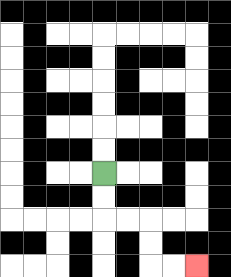{'start': '[4, 7]', 'end': '[8, 11]', 'path_directions': 'D,D,R,R,D,D,R,R', 'path_coordinates': '[[4, 7], [4, 8], [4, 9], [5, 9], [6, 9], [6, 10], [6, 11], [7, 11], [8, 11]]'}